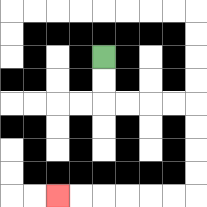{'start': '[4, 2]', 'end': '[2, 8]', 'path_directions': 'D,D,R,R,R,R,D,D,D,D,L,L,L,L,L,L', 'path_coordinates': '[[4, 2], [4, 3], [4, 4], [5, 4], [6, 4], [7, 4], [8, 4], [8, 5], [8, 6], [8, 7], [8, 8], [7, 8], [6, 8], [5, 8], [4, 8], [3, 8], [2, 8]]'}